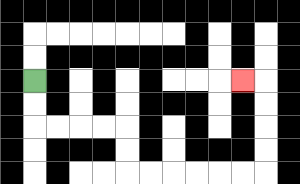{'start': '[1, 3]', 'end': '[10, 3]', 'path_directions': 'D,D,R,R,R,R,D,D,R,R,R,R,R,R,U,U,U,U,L', 'path_coordinates': '[[1, 3], [1, 4], [1, 5], [2, 5], [3, 5], [4, 5], [5, 5], [5, 6], [5, 7], [6, 7], [7, 7], [8, 7], [9, 7], [10, 7], [11, 7], [11, 6], [11, 5], [11, 4], [11, 3], [10, 3]]'}